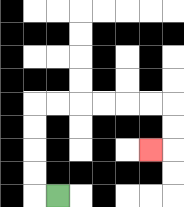{'start': '[2, 8]', 'end': '[6, 6]', 'path_directions': 'L,U,U,U,U,R,R,R,R,R,R,D,D,L', 'path_coordinates': '[[2, 8], [1, 8], [1, 7], [1, 6], [1, 5], [1, 4], [2, 4], [3, 4], [4, 4], [5, 4], [6, 4], [7, 4], [7, 5], [7, 6], [6, 6]]'}